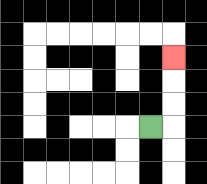{'start': '[6, 5]', 'end': '[7, 2]', 'path_directions': 'R,U,U,U', 'path_coordinates': '[[6, 5], [7, 5], [7, 4], [7, 3], [7, 2]]'}